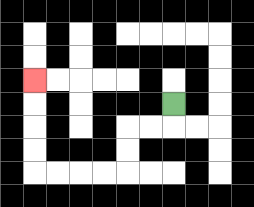{'start': '[7, 4]', 'end': '[1, 3]', 'path_directions': 'D,L,L,D,D,L,L,L,L,U,U,U,U', 'path_coordinates': '[[7, 4], [7, 5], [6, 5], [5, 5], [5, 6], [5, 7], [4, 7], [3, 7], [2, 7], [1, 7], [1, 6], [1, 5], [1, 4], [1, 3]]'}